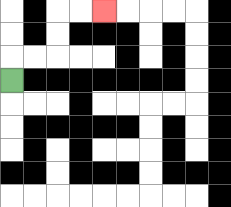{'start': '[0, 3]', 'end': '[4, 0]', 'path_directions': 'U,R,R,U,U,R,R', 'path_coordinates': '[[0, 3], [0, 2], [1, 2], [2, 2], [2, 1], [2, 0], [3, 0], [4, 0]]'}